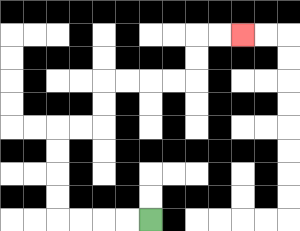{'start': '[6, 9]', 'end': '[10, 1]', 'path_directions': 'L,L,L,L,U,U,U,U,R,R,U,U,R,R,R,R,U,U,R,R', 'path_coordinates': '[[6, 9], [5, 9], [4, 9], [3, 9], [2, 9], [2, 8], [2, 7], [2, 6], [2, 5], [3, 5], [4, 5], [4, 4], [4, 3], [5, 3], [6, 3], [7, 3], [8, 3], [8, 2], [8, 1], [9, 1], [10, 1]]'}